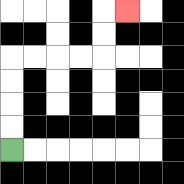{'start': '[0, 6]', 'end': '[5, 0]', 'path_directions': 'U,U,U,U,R,R,R,R,U,U,R', 'path_coordinates': '[[0, 6], [0, 5], [0, 4], [0, 3], [0, 2], [1, 2], [2, 2], [3, 2], [4, 2], [4, 1], [4, 0], [5, 0]]'}